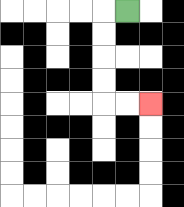{'start': '[5, 0]', 'end': '[6, 4]', 'path_directions': 'L,D,D,D,D,R,R', 'path_coordinates': '[[5, 0], [4, 0], [4, 1], [4, 2], [4, 3], [4, 4], [5, 4], [6, 4]]'}